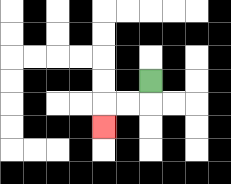{'start': '[6, 3]', 'end': '[4, 5]', 'path_directions': 'D,L,L,D', 'path_coordinates': '[[6, 3], [6, 4], [5, 4], [4, 4], [4, 5]]'}